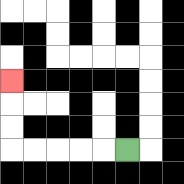{'start': '[5, 6]', 'end': '[0, 3]', 'path_directions': 'L,L,L,L,L,U,U,U', 'path_coordinates': '[[5, 6], [4, 6], [3, 6], [2, 6], [1, 6], [0, 6], [0, 5], [0, 4], [0, 3]]'}